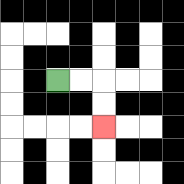{'start': '[2, 3]', 'end': '[4, 5]', 'path_directions': 'R,R,D,D', 'path_coordinates': '[[2, 3], [3, 3], [4, 3], [4, 4], [4, 5]]'}